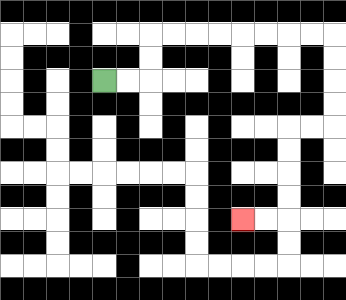{'start': '[4, 3]', 'end': '[10, 9]', 'path_directions': 'R,R,U,U,R,R,R,R,R,R,R,R,D,D,D,D,L,L,D,D,D,D,L,L', 'path_coordinates': '[[4, 3], [5, 3], [6, 3], [6, 2], [6, 1], [7, 1], [8, 1], [9, 1], [10, 1], [11, 1], [12, 1], [13, 1], [14, 1], [14, 2], [14, 3], [14, 4], [14, 5], [13, 5], [12, 5], [12, 6], [12, 7], [12, 8], [12, 9], [11, 9], [10, 9]]'}